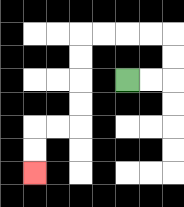{'start': '[5, 3]', 'end': '[1, 7]', 'path_directions': 'R,R,U,U,L,L,L,L,D,D,D,D,L,L,D,D', 'path_coordinates': '[[5, 3], [6, 3], [7, 3], [7, 2], [7, 1], [6, 1], [5, 1], [4, 1], [3, 1], [3, 2], [3, 3], [3, 4], [3, 5], [2, 5], [1, 5], [1, 6], [1, 7]]'}